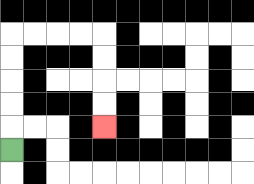{'start': '[0, 6]', 'end': '[4, 5]', 'path_directions': 'U,U,U,U,U,R,R,R,R,D,D,D,D', 'path_coordinates': '[[0, 6], [0, 5], [0, 4], [0, 3], [0, 2], [0, 1], [1, 1], [2, 1], [3, 1], [4, 1], [4, 2], [4, 3], [4, 4], [4, 5]]'}